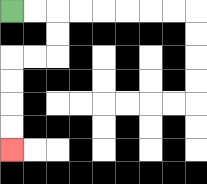{'start': '[0, 0]', 'end': '[0, 6]', 'path_directions': 'R,R,D,D,L,L,D,D,D,D', 'path_coordinates': '[[0, 0], [1, 0], [2, 0], [2, 1], [2, 2], [1, 2], [0, 2], [0, 3], [0, 4], [0, 5], [0, 6]]'}